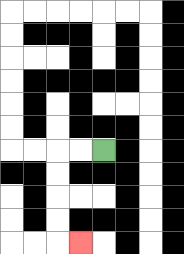{'start': '[4, 6]', 'end': '[3, 10]', 'path_directions': 'L,L,D,D,D,D,R', 'path_coordinates': '[[4, 6], [3, 6], [2, 6], [2, 7], [2, 8], [2, 9], [2, 10], [3, 10]]'}